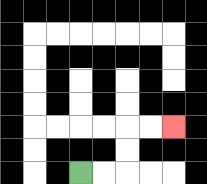{'start': '[3, 7]', 'end': '[7, 5]', 'path_directions': 'R,R,U,U,R,R', 'path_coordinates': '[[3, 7], [4, 7], [5, 7], [5, 6], [5, 5], [6, 5], [7, 5]]'}